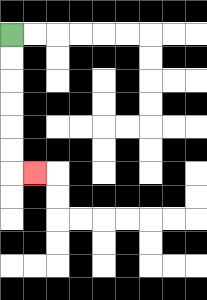{'start': '[0, 1]', 'end': '[1, 7]', 'path_directions': 'D,D,D,D,D,D,R', 'path_coordinates': '[[0, 1], [0, 2], [0, 3], [0, 4], [0, 5], [0, 6], [0, 7], [1, 7]]'}